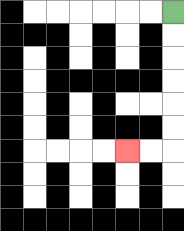{'start': '[7, 0]', 'end': '[5, 6]', 'path_directions': 'D,D,D,D,D,D,L,L', 'path_coordinates': '[[7, 0], [7, 1], [7, 2], [7, 3], [7, 4], [7, 5], [7, 6], [6, 6], [5, 6]]'}